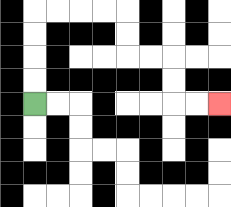{'start': '[1, 4]', 'end': '[9, 4]', 'path_directions': 'U,U,U,U,R,R,R,R,D,D,R,R,D,D,R,R', 'path_coordinates': '[[1, 4], [1, 3], [1, 2], [1, 1], [1, 0], [2, 0], [3, 0], [4, 0], [5, 0], [5, 1], [5, 2], [6, 2], [7, 2], [7, 3], [7, 4], [8, 4], [9, 4]]'}